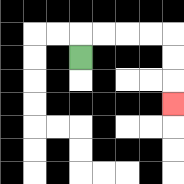{'start': '[3, 2]', 'end': '[7, 4]', 'path_directions': 'U,R,R,R,R,D,D,D', 'path_coordinates': '[[3, 2], [3, 1], [4, 1], [5, 1], [6, 1], [7, 1], [7, 2], [7, 3], [7, 4]]'}